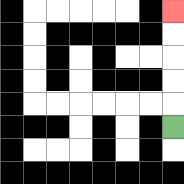{'start': '[7, 5]', 'end': '[7, 0]', 'path_directions': 'U,U,U,U,U', 'path_coordinates': '[[7, 5], [7, 4], [7, 3], [7, 2], [7, 1], [7, 0]]'}